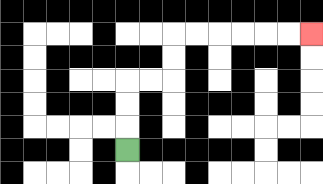{'start': '[5, 6]', 'end': '[13, 1]', 'path_directions': 'U,U,U,R,R,U,U,R,R,R,R,R,R', 'path_coordinates': '[[5, 6], [5, 5], [5, 4], [5, 3], [6, 3], [7, 3], [7, 2], [7, 1], [8, 1], [9, 1], [10, 1], [11, 1], [12, 1], [13, 1]]'}